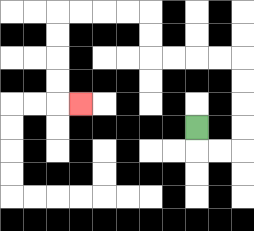{'start': '[8, 5]', 'end': '[3, 4]', 'path_directions': 'D,R,R,U,U,U,U,L,L,L,L,U,U,L,L,L,L,D,D,D,D,R', 'path_coordinates': '[[8, 5], [8, 6], [9, 6], [10, 6], [10, 5], [10, 4], [10, 3], [10, 2], [9, 2], [8, 2], [7, 2], [6, 2], [6, 1], [6, 0], [5, 0], [4, 0], [3, 0], [2, 0], [2, 1], [2, 2], [2, 3], [2, 4], [3, 4]]'}